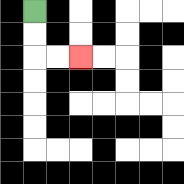{'start': '[1, 0]', 'end': '[3, 2]', 'path_directions': 'D,D,R,R', 'path_coordinates': '[[1, 0], [1, 1], [1, 2], [2, 2], [3, 2]]'}